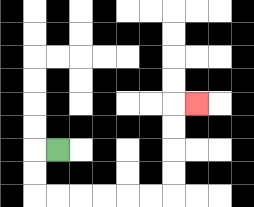{'start': '[2, 6]', 'end': '[8, 4]', 'path_directions': 'L,D,D,R,R,R,R,R,R,U,U,U,U,R', 'path_coordinates': '[[2, 6], [1, 6], [1, 7], [1, 8], [2, 8], [3, 8], [4, 8], [5, 8], [6, 8], [7, 8], [7, 7], [7, 6], [7, 5], [7, 4], [8, 4]]'}